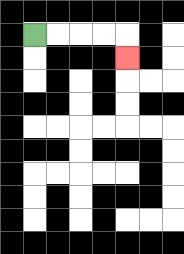{'start': '[1, 1]', 'end': '[5, 2]', 'path_directions': 'R,R,R,R,D', 'path_coordinates': '[[1, 1], [2, 1], [3, 1], [4, 1], [5, 1], [5, 2]]'}